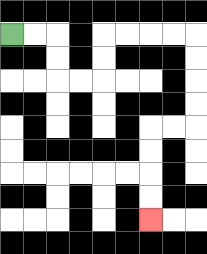{'start': '[0, 1]', 'end': '[6, 9]', 'path_directions': 'R,R,D,D,R,R,U,U,R,R,R,R,D,D,D,D,L,L,D,D,D,D', 'path_coordinates': '[[0, 1], [1, 1], [2, 1], [2, 2], [2, 3], [3, 3], [4, 3], [4, 2], [4, 1], [5, 1], [6, 1], [7, 1], [8, 1], [8, 2], [8, 3], [8, 4], [8, 5], [7, 5], [6, 5], [6, 6], [6, 7], [6, 8], [6, 9]]'}